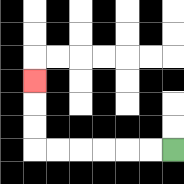{'start': '[7, 6]', 'end': '[1, 3]', 'path_directions': 'L,L,L,L,L,L,U,U,U', 'path_coordinates': '[[7, 6], [6, 6], [5, 6], [4, 6], [3, 6], [2, 6], [1, 6], [1, 5], [1, 4], [1, 3]]'}